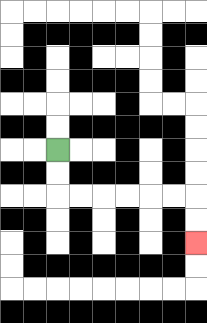{'start': '[2, 6]', 'end': '[8, 10]', 'path_directions': 'D,D,R,R,R,R,R,R,D,D', 'path_coordinates': '[[2, 6], [2, 7], [2, 8], [3, 8], [4, 8], [5, 8], [6, 8], [7, 8], [8, 8], [8, 9], [8, 10]]'}